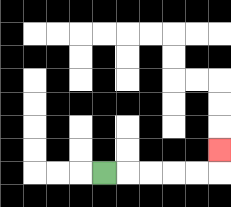{'start': '[4, 7]', 'end': '[9, 6]', 'path_directions': 'R,R,R,R,R,U', 'path_coordinates': '[[4, 7], [5, 7], [6, 7], [7, 7], [8, 7], [9, 7], [9, 6]]'}